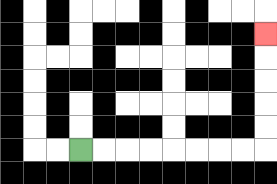{'start': '[3, 6]', 'end': '[11, 1]', 'path_directions': 'R,R,R,R,R,R,R,R,U,U,U,U,U', 'path_coordinates': '[[3, 6], [4, 6], [5, 6], [6, 6], [7, 6], [8, 6], [9, 6], [10, 6], [11, 6], [11, 5], [11, 4], [11, 3], [11, 2], [11, 1]]'}